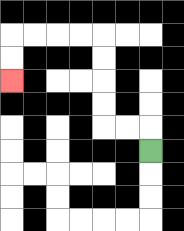{'start': '[6, 6]', 'end': '[0, 3]', 'path_directions': 'U,L,L,U,U,U,U,L,L,L,L,D,D', 'path_coordinates': '[[6, 6], [6, 5], [5, 5], [4, 5], [4, 4], [4, 3], [4, 2], [4, 1], [3, 1], [2, 1], [1, 1], [0, 1], [0, 2], [0, 3]]'}